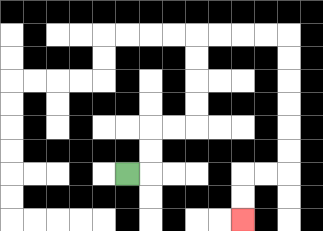{'start': '[5, 7]', 'end': '[10, 9]', 'path_directions': 'R,U,U,R,R,U,U,U,U,R,R,R,R,D,D,D,D,D,D,L,L,D,D', 'path_coordinates': '[[5, 7], [6, 7], [6, 6], [6, 5], [7, 5], [8, 5], [8, 4], [8, 3], [8, 2], [8, 1], [9, 1], [10, 1], [11, 1], [12, 1], [12, 2], [12, 3], [12, 4], [12, 5], [12, 6], [12, 7], [11, 7], [10, 7], [10, 8], [10, 9]]'}